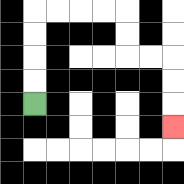{'start': '[1, 4]', 'end': '[7, 5]', 'path_directions': 'U,U,U,U,R,R,R,R,D,D,R,R,D,D,D', 'path_coordinates': '[[1, 4], [1, 3], [1, 2], [1, 1], [1, 0], [2, 0], [3, 0], [4, 0], [5, 0], [5, 1], [5, 2], [6, 2], [7, 2], [7, 3], [7, 4], [7, 5]]'}